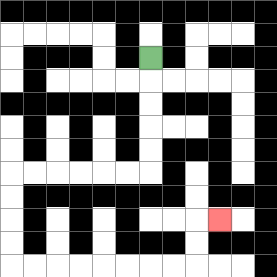{'start': '[6, 2]', 'end': '[9, 9]', 'path_directions': 'D,D,D,D,D,L,L,L,L,L,L,D,D,D,D,R,R,R,R,R,R,R,R,U,U,R', 'path_coordinates': '[[6, 2], [6, 3], [6, 4], [6, 5], [6, 6], [6, 7], [5, 7], [4, 7], [3, 7], [2, 7], [1, 7], [0, 7], [0, 8], [0, 9], [0, 10], [0, 11], [1, 11], [2, 11], [3, 11], [4, 11], [5, 11], [6, 11], [7, 11], [8, 11], [8, 10], [8, 9], [9, 9]]'}